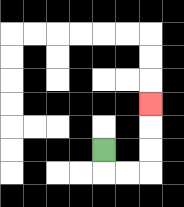{'start': '[4, 6]', 'end': '[6, 4]', 'path_directions': 'D,R,R,U,U,U', 'path_coordinates': '[[4, 6], [4, 7], [5, 7], [6, 7], [6, 6], [6, 5], [6, 4]]'}